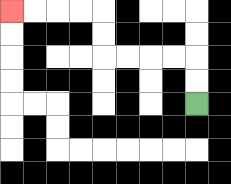{'start': '[8, 4]', 'end': '[0, 0]', 'path_directions': 'U,U,L,L,L,L,U,U,L,L,L,L', 'path_coordinates': '[[8, 4], [8, 3], [8, 2], [7, 2], [6, 2], [5, 2], [4, 2], [4, 1], [4, 0], [3, 0], [2, 0], [1, 0], [0, 0]]'}